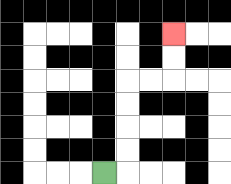{'start': '[4, 7]', 'end': '[7, 1]', 'path_directions': 'R,U,U,U,U,R,R,U,U', 'path_coordinates': '[[4, 7], [5, 7], [5, 6], [5, 5], [5, 4], [5, 3], [6, 3], [7, 3], [7, 2], [7, 1]]'}